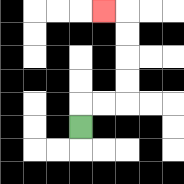{'start': '[3, 5]', 'end': '[4, 0]', 'path_directions': 'U,R,R,U,U,U,U,L', 'path_coordinates': '[[3, 5], [3, 4], [4, 4], [5, 4], [5, 3], [5, 2], [5, 1], [5, 0], [4, 0]]'}